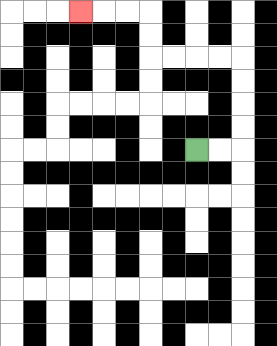{'start': '[8, 6]', 'end': '[3, 0]', 'path_directions': 'R,R,U,U,U,U,L,L,L,L,U,U,L,L,L', 'path_coordinates': '[[8, 6], [9, 6], [10, 6], [10, 5], [10, 4], [10, 3], [10, 2], [9, 2], [8, 2], [7, 2], [6, 2], [6, 1], [6, 0], [5, 0], [4, 0], [3, 0]]'}